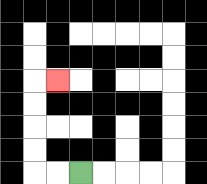{'start': '[3, 7]', 'end': '[2, 3]', 'path_directions': 'L,L,U,U,U,U,R', 'path_coordinates': '[[3, 7], [2, 7], [1, 7], [1, 6], [1, 5], [1, 4], [1, 3], [2, 3]]'}